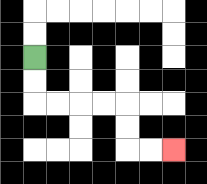{'start': '[1, 2]', 'end': '[7, 6]', 'path_directions': 'D,D,R,R,R,R,D,D,R,R', 'path_coordinates': '[[1, 2], [1, 3], [1, 4], [2, 4], [3, 4], [4, 4], [5, 4], [5, 5], [5, 6], [6, 6], [7, 6]]'}